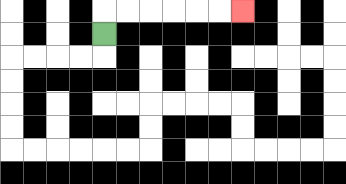{'start': '[4, 1]', 'end': '[10, 0]', 'path_directions': 'U,R,R,R,R,R,R', 'path_coordinates': '[[4, 1], [4, 0], [5, 0], [6, 0], [7, 0], [8, 0], [9, 0], [10, 0]]'}